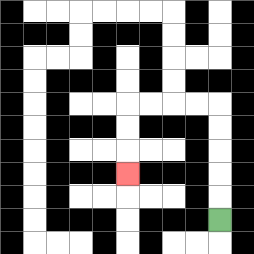{'start': '[9, 9]', 'end': '[5, 7]', 'path_directions': 'U,U,U,U,U,L,L,L,L,D,D,D', 'path_coordinates': '[[9, 9], [9, 8], [9, 7], [9, 6], [9, 5], [9, 4], [8, 4], [7, 4], [6, 4], [5, 4], [5, 5], [5, 6], [5, 7]]'}